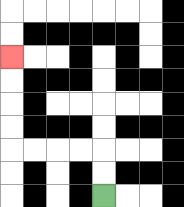{'start': '[4, 8]', 'end': '[0, 2]', 'path_directions': 'U,U,L,L,L,L,U,U,U,U', 'path_coordinates': '[[4, 8], [4, 7], [4, 6], [3, 6], [2, 6], [1, 6], [0, 6], [0, 5], [0, 4], [0, 3], [0, 2]]'}